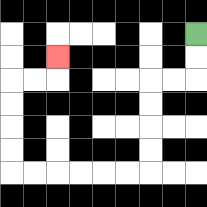{'start': '[8, 1]', 'end': '[2, 2]', 'path_directions': 'D,D,L,L,D,D,D,D,L,L,L,L,L,L,U,U,U,U,R,R,U', 'path_coordinates': '[[8, 1], [8, 2], [8, 3], [7, 3], [6, 3], [6, 4], [6, 5], [6, 6], [6, 7], [5, 7], [4, 7], [3, 7], [2, 7], [1, 7], [0, 7], [0, 6], [0, 5], [0, 4], [0, 3], [1, 3], [2, 3], [2, 2]]'}